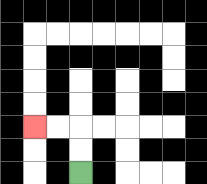{'start': '[3, 7]', 'end': '[1, 5]', 'path_directions': 'U,U,L,L', 'path_coordinates': '[[3, 7], [3, 6], [3, 5], [2, 5], [1, 5]]'}